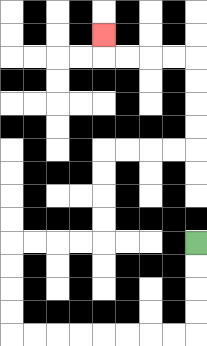{'start': '[8, 10]', 'end': '[4, 1]', 'path_directions': 'D,D,D,D,L,L,L,L,L,L,L,L,U,U,U,U,R,R,R,R,U,U,U,U,R,R,R,R,U,U,U,U,L,L,L,L,U', 'path_coordinates': '[[8, 10], [8, 11], [8, 12], [8, 13], [8, 14], [7, 14], [6, 14], [5, 14], [4, 14], [3, 14], [2, 14], [1, 14], [0, 14], [0, 13], [0, 12], [0, 11], [0, 10], [1, 10], [2, 10], [3, 10], [4, 10], [4, 9], [4, 8], [4, 7], [4, 6], [5, 6], [6, 6], [7, 6], [8, 6], [8, 5], [8, 4], [8, 3], [8, 2], [7, 2], [6, 2], [5, 2], [4, 2], [4, 1]]'}